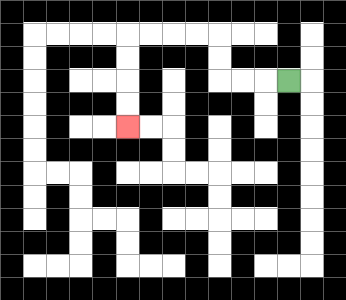{'start': '[12, 3]', 'end': '[5, 5]', 'path_directions': 'L,L,L,U,U,L,L,L,L,D,D,D,D', 'path_coordinates': '[[12, 3], [11, 3], [10, 3], [9, 3], [9, 2], [9, 1], [8, 1], [7, 1], [6, 1], [5, 1], [5, 2], [5, 3], [5, 4], [5, 5]]'}